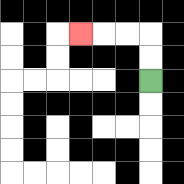{'start': '[6, 3]', 'end': '[3, 1]', 'path_directions': 'U,U,L,L,L', 'path_coordinates': '[[6, 3], [6, 2], [6, 1], [5, 1], [4, 1], [3, 1]]'}